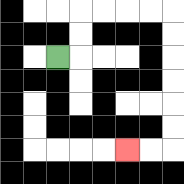{'start': '[2, 2]', 'end': '[5, 6]', 'path_directions': 'R,U,U,R,R,R,R,D,D,D,D,D,D,L,L', 'path_coordinates': '[[2, 2], [3, 2], [3, 1], [3, 0], [4, 0], [5, 0], [6, 0], [7, 0], [7, 1], [7, 2], [7, 3], [7, 4], [7, 5], [7, 6], [6, 6], [5, 6]]'}